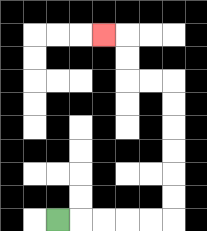{'start': '[2, 9]', 'end': '[4, 1]', 'path_directions': 'R,R,R,R,R,U,U,U,U,U,U,L,L,U,U,L', 'path_coordinates': '[[2, 9], [3, 9], [4, 9], [5, 9], [6, 9], [7, 9], [7, 8], [7, 7], [7, 6], [7, 5], [7, 4], [7, 3], [6, 3], [5, 3], [5, 2], [5, 1], [4, 1]]'}